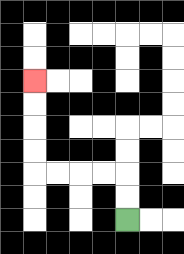{'start': '[5, 9]', 'end': '[1, 3]', 'path_directions': 'U,U,L,L,L,L,U,U,U,U', 'path_coordinates': '[[5, 9], [5, 8], [5, 7], [4, 7], [3, 7], [2, 7], [1, 7], [1, 6], [1, 5], [1, 4], [1, 3]]'}